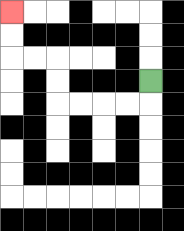{'start': '[6, 3]', 'end': '[0, 0]', 'path_directions': 'D,L,L,L,L,U,U,L,L,U,U', 'path_coordinates': '[[6, 3], [6, 4], [5, 4], [4, 4], [3, 4], [2, 4], [2, 3], [2, 2], [1, 2], [0, 2], [0, 1], [0, 0]]'}